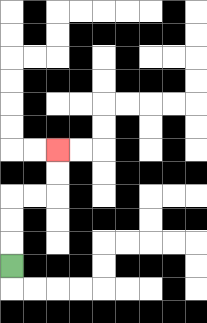{'start': '[0, 11]', 'end': '[2, 6]', 'path_directions': 'U,U,U,R,R,U,U', 'path_coordinates': '[[0, 11], [0, 10], [0, 9], [0, 8], [1, 8], [2, 8], [2, 7], [2, 6]]'}